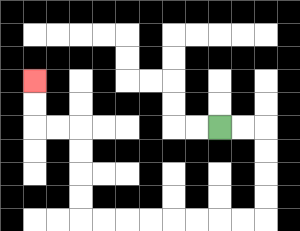{'start': '[9, 5]', 'end': '[1, 3]', 'path_directions': 'R,R,D,D,D,D,L,L,L,L,L,L,L,L,U,U,U,U,L,L,U,U', 'path_coordinates': '[[9, 5], [10, 5], [11, 5], [11, 6], [11, 7], [11, 8], [11, 9], [10, 9], [9, 9], [8, 9], [7, 9], [6, 9], [5, 9], [4, 9], [3, 9], [3, 8], [3, 7], [3, 6], [3, 5], [2, 5], [1, 5], [1, 4], [1, 3]]'}